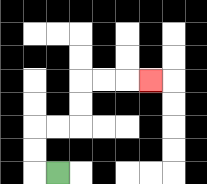{'start': '[2, 7]', 'end': '[6, 3]', 'path_directions': 'L,U,U,R,R,U,U,R,R,R', 'path_coordinates': '[[2, 7], [1, 7], [1, 6], [1, 5], [2, 5], [3, 5], [3, 4], [3, 3], [4, 3], [5, 3], [6, 3]]'}